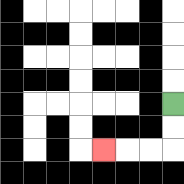{'start': '[7, 4]', 'end': '[4, 6]', 'path_directions': 'D,D,L,L,L', 'path_coordinates': '[[7, 4], [7, 5], [7, 6], [6, 6], [5, 6], [4, 6]]'}